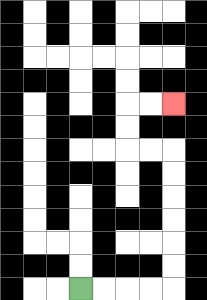{'start': '[3, 12]', 'end': '[7, 4]', 'path_directions': 'R,R,R,R,U,U,U,U,U,U,L,L,U,U,R,R', 'path_coordinates': '[[3, 12], [4, 12], [5, 12], [6, 12], [7, 12], [7, 11], [7, 10], [7, 9], [7, 8], [7, 7], [7, 6], [6, 6], [5, 6], [5, 5], [5, 4], [6, 4], [7, 4]]'}